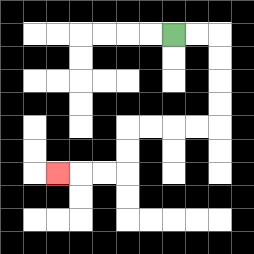{'start': '[7, 1]', 'end': '[2, 7]', 'path_directions': 'R,R,D,D,D,D,L,L,L,L,D,D,L,L,L', 'path_coordinates': '[[7, 1], [8, 1], [9, 1], [9, 2], [9, 3], [9, 4], [9, 5], [8, 5], [7, 5], [6, 5], [5, 5], [5, 6], [5, 7], [4, 7], [3, 7], [2, 7]]'}